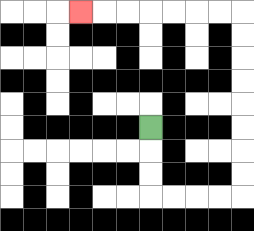{'start': '[6, 5]', 'end': '[3, 0]', 'path_directions': 'D,D,D,R,R,R,R,U,U,U,U,U,U,U,U,L,L,L,L,L,L,L', 'path_coordinates': '[[6, 5], [6, 6], [6, 7], [6, 8], [7, 8], [8, 8], [9, 8], [10, 8], [10, 7], [10, 6], [10, 5], [10, 4], [10, 3], [10, 2], [10, 1], [10, 0], [9, 0], [8, 0], [7, 0], [6, 0], [5, 0], [4, 0], [3, 0]]'}